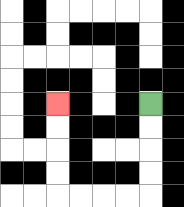{'start': '[6, 4]', 'end': '[2, 4]', 'path_directions': 'D,D,D,D,L,L,L,L,U,U,U,U', 'path_coordinates': '[[6, 4], [6, 5], [6, 6], [6, 7], [6, 8], [5, 8], [4, 8], [3, 8], [2, 8], [2, 7], [2, 6], [2, 5], [2, 4]]'}